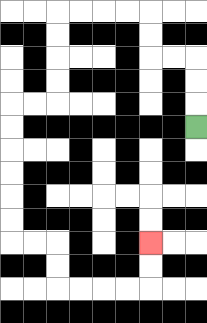{'start': '[8, 5]', 'end': '[6, 10]', 'path_directions': 'U,U,U,L,L,U,U,L,L,L,L,D,D,D,D,L,L,D,D,D,D,D,D,R,R,D,D,R,R,R,R,U,U', 'path_coordinates': '[[8, 5], [8, 4], [8, 3], [8, 2], [7, 2], [6, 2], [6, 1], [6, 0], [5, 0], [4, 0], [3, 0], [2, 0], [2, 1], [2, 2], [2, 3], [2, 4], [1, 4], [0, 4], [0, 5], [0, 6], [0, 7], [0, 8], [0, 9], [0, 10], [1, 10], [2, 10], [2, 11], [2, 12], [3, 12], [4, 12], [5, 12], [6, 12], [6, 11], [6, 10]]'}